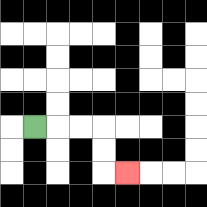{'start': '[1, 5]', 'end': '[5, 7]', 'path_directions': 'R,R,R,D,D,R', 'path_coordinates': '[[1, 5], [2, 5], [3, 5], [4, 5], [4, 6], [4, 7], [5, 7]]'}